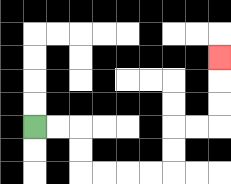{'start': '[1, 5]', 'end': '[9, 2]', 'path_directions': 'R,R,D,D,R,R,R,R,U,U,R,R,U,U,U', 'path_coordinates': '[[1, 5], [2, 5], [3, 5], [3, 6], [3, 7], [4, 7], [5, 7], [6, 7], [7, 7], [7, 6], [7, 5], [8, 5], [9, 5], [9, 4], [9, 3], [9, 2]]'}